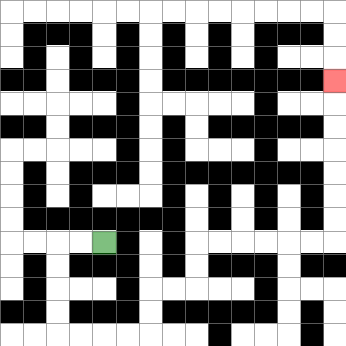{'start': '[4, 10]', 'end': '[14, 3]', 'path_directions': 'L,L,D,D,D,D,R,R,R,R,U,U,R,R,U,U,R,R,R,R,R,R,U,U,U,U,U,U,U', 'path_coordinates': '[[4, 10], [3, 10], [2, 10], [2, 11], [2, 12], [2, 13], [2, 14], [3, 14], [4, 14], [5, 14], [6, 14], [6, 13], [6, 12], [7, 12], [8, 12], [8, 11], [8, 10], [9, 10], [10, 10], [11, 10], [12, 10], [13, 10], [14, 10], [14, 9], [14, 8], [14, 7], [14, 6], [14, 5], [14, 4], [14, 3]]'}